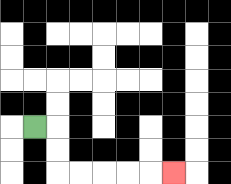{'start': '[1, 5]', 'end': '[7, 7]', 'path_directions': 'R,D,D,R,R,R,R,R', 'path_coordinates': '[[1, 5], [2, 5], [2, 6], [2, 7], [3, 7], [4, 7], [5, 7], [6, 7], [7, 7]]'}